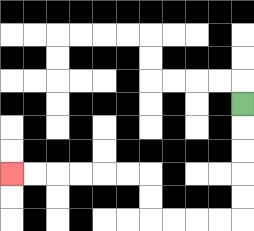{'start': '[10, 4]', 'end': '[0, 7]', 'path_directions': 'D,D,D,D,D,L,L,L,L,U,U,L,L,L,L,L,L', 'path_coordinates': '[[10, 4], [10, 5], [10, 6], [10, 7], [10, 8], [10, 9], [9, 9], [8, 9], [7, 9], [6, 9], [6, 8], [6, 7], [5, 7], [4, 7], [3, 7], [2, 7], [1, 7], [0, 7]]'}